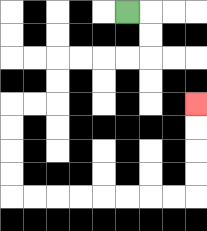{'start': '[5, 0]', 'end': '[8, 4]', 'path_directions': 'R,D,D,L,L,L,L,D,D,L,L,D,D,D,D,R,R,R,R,R,R,R,R,U,U,U,U', 'path_coordinates': '[[5, 0], [6, 0], [6, 1], [6, 2], [5, 2], [4, 2], [3, 2], [2, 2], [2, 3], [2, 4], [1, 4], [0, 4], [0, 5], [0, 6], [0, 7], [0, 8], [1, 8], [2, 8], [3, 8], [4, 8], [5, 8], [6, 8], [7, 8], [8, 8], [8, 7], [8, 6], [8, 5], [8, 4]]'}